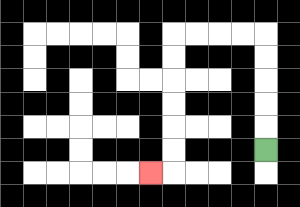{'start': '[11, 6]', 'end': '[6, 7]', 'path_directions': 'U,U,U,U,U,L,L,L,L,D,D,D,D,D,D,L', 'path_coordinates': '[[11, 6], [11, 5], [11, 4], [11, 3], [11, 2], [11, 1], [10, 1], [9, 1], [8, 1], [7, 1], [7, 2], [7, 3], [7, 4], [7, 5], [7, 6], [7, 7], [6, 7]]'}